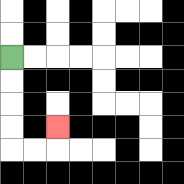{'start': '[0, 2]', 'end': '[2, 5]', 'path_directions': 'D,D,D,D,R,R,U', 'path_coordinates': '[[0, 2], [0, 3], [0, 4], [0, 5], [0, 6], [1, 6], [2, 6], [2, 5]]'}